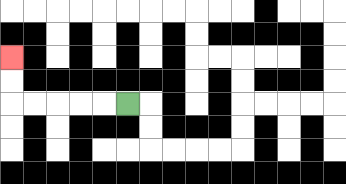{'start': '[5, 4]', 'end': '[0, 2]', 'path_directions': 'L,L,L,L,L,U,U', 'path_coordinates': '[[5, 4], [4, 4], [3, 4], [2, 4], [1, 4], [0, 4], [0, 3], [0, 2]]'}